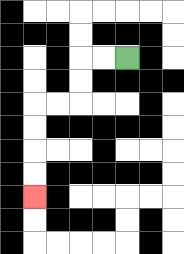{'start': '[5, 2]', 'end': '[1, 8]', 'path_directions': 'L,L,D,D,L,L,D,D,D,D', 'path_coordinates': '[[5, 2], [4, 2], [3, 2], [3, 3], [3, 4], [2, 4], [1, 4], [1, 5], [1, 6], [1, 7], [1, 8]]'}